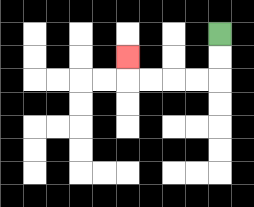{'start': '[9, 1]', 'end': '[5, 2]', 'path_directions': 'D,D,L,L,L,L,U', 'path_coordinates': '[[9, 1], [9, 2], [9, 3], [8, 3], [7, 3], [6, 3], [5, 3], [5, 2]]'}